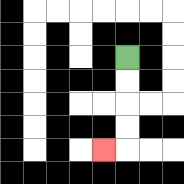{'start': '[5, 2]', 'end': '[4, 6]', 'path_directions': 'D,D,D,D,L', 'path_coordinates': '[[5, 2], [5, 3], [5, 4], [5, 5], [5, 6], [4, 6]]'}